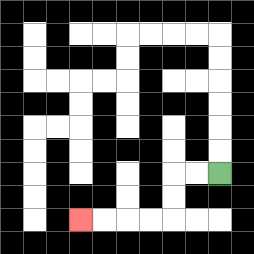{'start': '[9, 7]', 'end': '[3, 9]', 'path_directions': 'L,L,D,D,L,L,L,L', 'path_coordinates': '[[9, 7], [8, 7], [7, 7], [7, 8], [7, 9], [6, 9], [5, 9], [4, 9], [3, 9]]'}